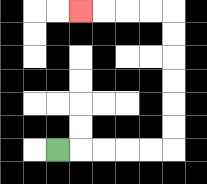{'start': '[2, 6]', 'end': '[3, 0]', 'path_directions': 'R,R,R,R,R,U,U,U,U,U,U,L,L,L,L', 'path_coordinates': '[[2, 6], [3, 6], [4, 6], [5, 6], [6, 6], [7, 6], [7, 5], [7, 4], [7, 3], [7, 2], [7, 1], [7, 0], [6, 0], [5, 0], [4, 0], [3, 0]]'}